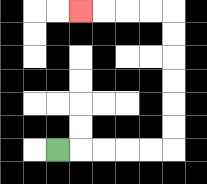{'start': '[2, 6]', 'end': '[3, 0]', 'path_directions': 'R,R,R,R,R,U,U,U,U,U,U,L,L,L,L', 'path_coordinates': '[[2, 6], [3, 6], [4, 6], [5, 6], [6, 6], [7, 6], [7, 5], [7, 4], [7, 3], [7, 2], [7, 1], [7, 0], [6, 0], [5, 0], [4, 0], [3, 0]]'}